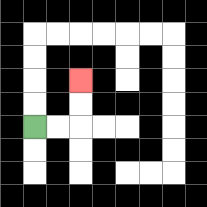{'start': '[1, 5]', 'end': '[3, 3]', 'path_directions': 'R,R,U,U', 'path_coordinates': '[[1, 5], [2, 5], [3, 5], [3, 4], [3, 3]]'}